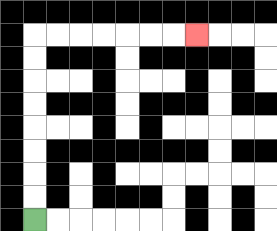{'start': '[1, 9]', 'end': '[8, 1]', 'path_directions': 'U,U,U,U,U,U,U,U,R,R,R,R,R,R,R', 'path_coordinates': '[[1, 9], [1, 8], [1, 7], [1, 6], [1, 5], [1, 4], [1, 3], [1, 2], [1, 1], [2, 1], [3, 1], [4, 1], [5, 1], [6, 1], [7, 1], [8, 1]]'}